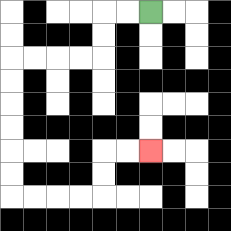{'start': '[6, 0]', 'end': '[6, 6]', 'path_directions': 'L,L,D,D,L,L,L,L,D,D,D,D,D,D,R,R,R,R,U,U,R,R', 'path_coordinates': '[[6, 0], [5, 0], [4, 0], [4, 1], [4, 2], [3, 2], [2, 2], [1, 2], [0, 2], [0, 3], [0, 4], [0, 5], [0, 6], [0, 7], [0, 8], [1, 8], [2, 8], [3, 8], [4, 8], [4, 7], [4, 6], [5, 6], [6, 6]]'}